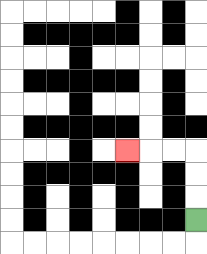{'start': '[8, 9]', 'end': '[5, 6]', 'path_directions': 'U,U,U,L,L,L', 'path_coordinates': '[[8, 9], [8, 8], [8, 7], [8, 6], [7, 6], [6, 6], [5, 6]]'}